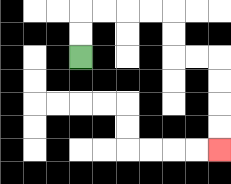{'start': '[3, 2]', 'end': '[9, 6]', 'path_directions': 'U,U,R,R,R,R,D,D,R,R,D,D,D,D', 'path_coordinates': '[[3, 2], [3, 1], [3, 0], [4, 0], [5, 0], [6, 0], [7, 0], [7, 1], [7, 2], [8, 2], [9, 2], [9, 3], [9, 4], [9, 5], [9, 6]]'}